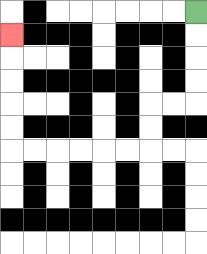{'start': '[8, 0]', 'end': '[0, 1]', 'path_directions': 'D,D,D,D,L,L,D,D,L,L,L,L,L,L,U,U,U,U,U', 'path_coordinates': '[[8, 0], [8, 1], [8, 2], [8, 3], [8, 4], [7, 4], [6, 4], [6, 5], [6, 6], [5, 6], [4, 6], [3, 6], [2, 6], [1, 6], [0, 6], [0, 5], [0, 4], [0, 3], [0, 2], [0, 1]]'}